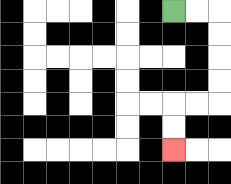{'start': '[7, 0]', 'end': '[7, 6]', 'path_directions': 'R,R,D,D,D,D,L,L,D,D', 'path_coordinates': '[[7, 0], [8, 0], [9, 0], [9, 1], [9, 2], [9, 3], [9, 4], [8, 4], [7, 4], [7, 5], [7, 6]]'}